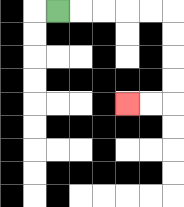{'start': '[2, 0]', 'end': '[5, 4]', 'path_directions': 'R,R,R,R,R,D,D,D,D,L,L', 'path_coordinates': '[[2, 0], [3, 0], [4, 0], [5, 0], [6, 0], [7, 0], [7, 1], [7, 2], [7, 3], [7, 4], [6, 4], [5, 4]]'}